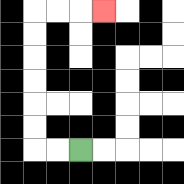{'start': '[3, 6]', 'end': '[4, 0]', 'path_directions': 'L,L,U,U,U,U,U,U,R,R,R', 'path_coordinates': '[[3, 6], [2, 6], [1, 6], [1, 5], [1, 4], [1, 3], [1, 2], [1, 1], [1, 0], [2, 0], [3, 0], [4, 0]]'}